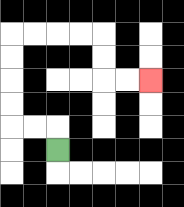{'start': '[2, 6]', 'end': '[6, 3]', 'path_directions': 'U,L,L,U,U,U,U,R,R,R,R,D,D,R,R', 'path_coordinates': '[[2, 6], [2, 5], [1, 5], [0, 5], [0, 4], [0, 3], [0, 2], [0, 1], [1, 1], [2, 1], [3, 1], [4, 1], [4, 2], [4, 3], [5, 3], [6, 3]]'}